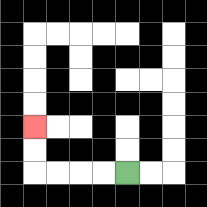{'start': '[5, 7]', 'end': '[1, 5]', 'path_directions': 'L,L,L,L,U,U', 'path_coordinates': '[[5, 7], [4, 7], [3, 7], [2, 7], [1, 7], [1, 6], [1, 5]]'}